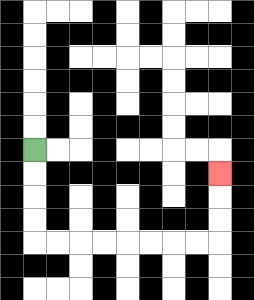{'start': '[1, 6]', 'end': '[9, 7]', 'path_directions': 'D,D,D,D,R,R,R,R,R,R,R,R,U,U,U', 'path_coordinates': '[[1, 6], [1, 7], [1, 8], [1, 9], [1, 10], [2, 10], [3, 10], [4, 10], [5, 10], [6, 10], [7, 10], [8, 10], [9, 10], [9, 9], [9, 8], [9, 7]]'}